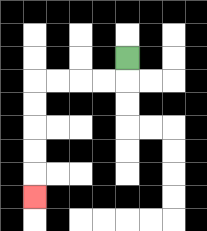{'start': '[5, 2]', 'end': '[1, 8]', 'path_directions': 'D,L,L,L,L,D,D,D,D,D', 'path_coordinates': '[[5, 2], [5, 3], [4, 3], [3, 3], [2, 3], [1, 3], [1, 4], [1, 5], [1, 6], [1, 7], [1, 8]]'}